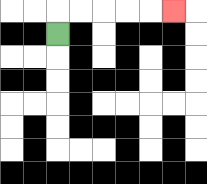{'start': '[2, 1]', 'end': '[7, 0]', 'path_directions': 'U,R,R,R,R,R', 'path_coordinates': '[[2, 1], [2, 0], [3, 0], [4, 0], [5, 0], [6, 0], [7, 0]]'}